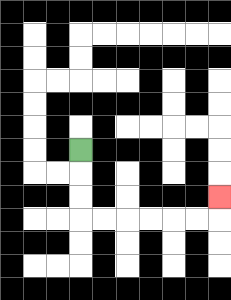{'start': '[3, 6]', 'end': '[9, 8]', 'path_directions': 'D,D,D,R,R,R,R,R,R,U', 'path_coordinates': '[[3, 6], [3, 7], [3, 8], [3, 9], [4, 9], [5, 9], [6, 9], [7, 9], [8, 9], [9, 9], [9, 8]]'}